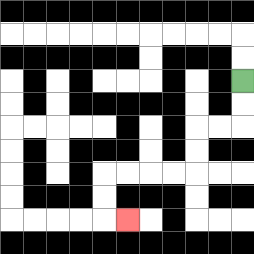{'start': '[10, 3]', 'end': '[5, 9]', 'path_directions': 'D,D,L,L,D,D,L,L,L,L,D,D,R', 'path_coordinates': '[[10, 3], [10, 4], [10, 5], [9, 5], [8, 5], [8, 6], [8, 7], [7, 7], [6, 7], [5, 7], [4, 7], [4, 8], [4, 9], [5, 9]]'}